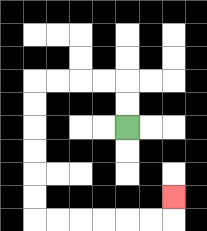{'start': '[5, 5]', 'end': '[7, 8]', 'path_directions': 'U,U,L,L,L,L,D,D,D,D,D,D,R,R,R,R,R,R,U', 'path_coordinates': '[[5, 5], [5, 4], [5, 3], [4, 3], [3, 3], [2, 3], [1, 3], [1, 4], [1, 5], [1, 6], [1, 7], [1, 8], [1, 9], [2, 9], [3, 9], [4, 9], [5, 9], [6, 9], [7, 9], [7, 8]]'}